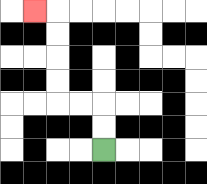{'start': '[4, 6]', 'end': '[1, 0]', 'path_directions': 'U,U,L,L,U,U,U,U,L', 'path_coordinates': '[[4, 6], [4, 5], [4, 4], [3, 4], [2, 4], [2, 3], [2, 2], [2, 1], [2, 0], [1, 0]]'}